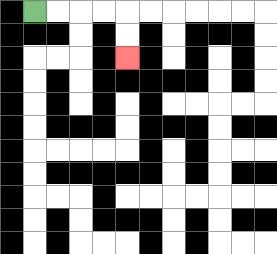{'start': '[1, 0]', 'end': '[5, 2]', 'path_directions': 'R,R,R,R,D,D', 'path_coordinates': '[[1, 0], [2, 0], [3, 0], [4, 0], [5, 0], [5, 1], [5, 2]]'}